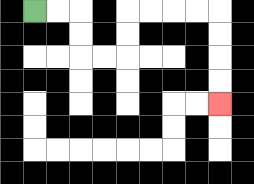{'start': '[1, 0]', 'end': '[9, 4]', 'path_directions': 'R,R,D,D,R,R,U,U,R,R,R,R,D,D,D,D', 'path_coordinates': '[[1, 0], [2, 0], [3, 0], [3, 1], [3, 2], [4, 2], [5, 2], [5, 1], [5, 0], [6, 0], [7, 0], [8, 0], [9, 0], [9, 1], [9, 2], [9, 3], [9, 4]]'}